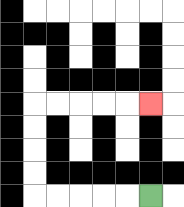{'start': '[6, 8]', 'end': '[6, 4]', 'path_directions': 'L,L,L,L,L,U,U,U,U,R,R,R,R,R', 'path_coordinates': '[[6, 8], [5, 8], [4, 8], [3, 8], [2, 8], [1, 8], [1, 7], [1, 6], [1, 5], [1, 4], [2, 4], [3, 4], [4, 4], [5, 4], [6, 4]]'}